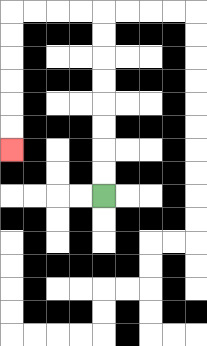{'start': '[4, 8]', 'end': '[0, 6]', 'path_directions': 'U,U,U,U,U,U,U,U,L,L,L,L,D,D,D,D,D,D', 'path_coordinates': '[[4, 8], [4, 7], [4, 6], [4, 5], [4, 4], [4, 3], [4, 2], [4, 1], [4, 0], [3, 0], [2, 0], [1, 0], [0, 0], [0, 1], [0, 2], [0, 3], [0, 4], [0, 5], [0, 6]]'}